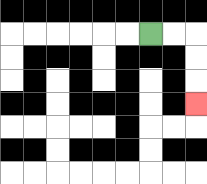{'start': '[6, 1]', 'end': '[8, 4]', 'path_directions': 'R,R,D,D,D', 'path_coordinates': '[[6, 1], [7, 1], [8, 1], [8, 2], [8, 3], [8, 4]]'}